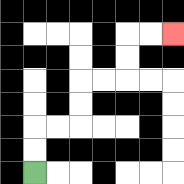{'start': '[1, 7]', 'end': '[7, 1]', 'path_directions': 'U,U,R,R,U,U,R,R,U,U,R,R', 'path_coordinates': '[[1, 7], [1, 6], [1, 5], [2, 5], [3, 5], [3, 4], [3, 3], [4, 3], [5, 3], [5, 2], [5, 1], [6, 1], [7, 1]]'}